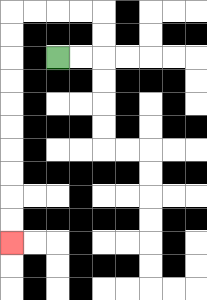{'start': '[2, 2]', 'end': '[0, 10]', 'path_directions': 'R,R,U,U,L,L,L,L,D,D,D,D,D,D,D,D,D,D', 'path_coordinates': '[[2, 2], [3, 2], [4, 2], [4, 1], [4, 0], [3, 0], [2, 0], [1, 0], [0, 0], [0, 1], [0, 2], [0, 3], [0, 4], [0, 5], [0, 6], [0, 7], [0, 8], [0, 9], [0, 10]]'}